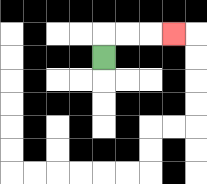{'start': '[4, 2]', 'end': '[7, 1]', 'path_directions': 'U,R,R,R', 'path_coordinates': '[[4, 2], [4, 1], [5, 1], [6, 1], [7, 1]]'}